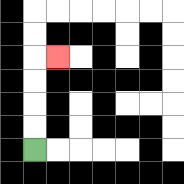{'start': '[1, 6]', 'end': '[2, 2]', 'path_directions': 'U,U,U,U,R', 'path_coordinates': '[[1, 6], [1, 5], [1, 4], [1, 3], [1, 2], [2, 2]]'}